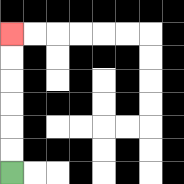{'start': '[0, 7]', 'end': '[0, 1]', 'path_directions': 'U,U,U,U,U,U', 'path_coordinates': '[[0, 7], [0, 6], [0, 5], [0, 4], [0, 3], [0, 2], [0, 1]]'}